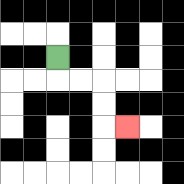{'start': '[2, 2]', 'end': '[5, 5]', 'path_directions': 'D,R,R,D,D,R', 'path_coordinates': '[[2, 2], [2, 3], [3, 3], [4, 3], [4, 4], [4, 5], [5, 5]]'}